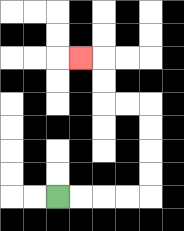{'start': '[2, 8]', 'end': '[3, 2]', 'path_directions': 'R,R,R,R,U,U,U,U,L,L,U,U,L', 'path_coordinates': '[[2, 8], [3, 8], [4, 8], [5, 8], [6, 8], [6, 7], [6, 6], [6, 5], [6, 4], [5, 4], [4, 4], [4, 3], [4, 2], [3, 2]]'}